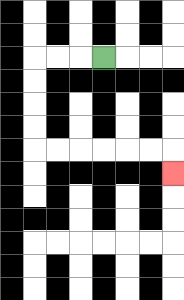{'start': '[4, 2]', 'end': '[7, 7]', 'path_directions': 'L,L,L,D,D,D,D,R,R,R,R,R,R,D', 'path_coordinates': '[[4, 2], [3, 2], [2, 2], [1, 2], [1, 3], [1, 4], [1, 5], [1, 6], [2, 6], [3, 6], [4, 6], [5, 6], [6, 6], [7, 6], [7, 7]]'}